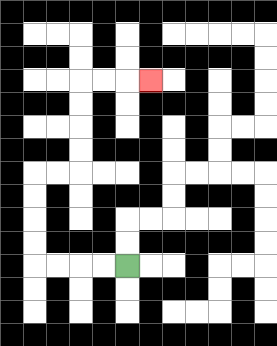{'start': '[5, 11]', 'end': '[6, 3]', 'path_directions': 'L,L,L,L,U,U,U,U,R,R,U,U,U,U,R,R,R', 'path_coordinates': '[[5, 11], [4, 11], [3, 11], [2, 11], [1, 11], [1, 10], [1, 9], [1, 8], [1, 7], [2, 7], [3, 7], [3, 6], [3, 5], [3, 4], [3, 3], [4, 3], [5, 3], [6, 3]]'}